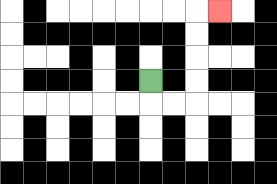{'start': '[6, 3]', 'end': '[9, 0]', 'path_directions': 'D,R,R,U,U,U,U,R', 'path_coordinates': '[[6, 3], [6, 4], [7, 4], [8, 4], [8, 3], [8, 2], [8, 1], [8, 0], [9, 0]]'}